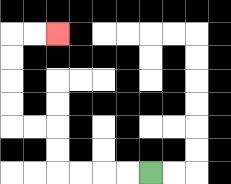{'start': '[6, 7]', 'end': '[2, 1]', 'path_directions': 'L,L,L,L,U,U,L,L,U,U,U,U,R,R', 'path_coordinates': '[[6, 7], [5, 7], [4, 7], [3, 7], [2, 7], [2, 6], [2, 5], [1, 5], [0, 5], [0, 4], [0, 3], [0, 2], [0, 1], [1, 1], [2, 1]]'}